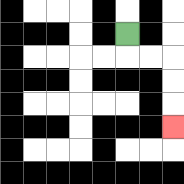{'start': '[5, 1]', 'end': '[7, 5]', 'path_directions': 'D,R,R,D,D,D', 'path_coordinates': '[[5, 1], [5, 2], [6, 2], [7, 2], [7, 3], [7, 4], [7, 5]]'}